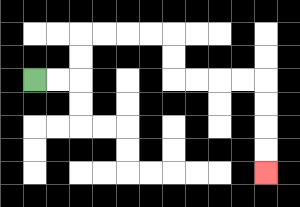{'start': '[1, 3]', 'end': '[11, 7]', 'path_directions': 'R,R,U,U,R,R,R,R,D,D,R,R,R,R,D,D,D,D', 'path_coordinates': '[[1, 3], [2, 3], [3, 3], [3, 2], [3, 1], [4, 1], [5, 1], [6, 1], [7, 1], [7, 2], [7, 3], [8, 3], [9, 3], [10, 3], [11, 3], [11, 4], [11, 5], [11, 6], [11, 7]]'}